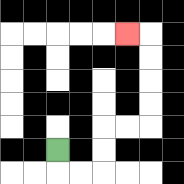{'start': '[2, 6]', 'end': '[5, 1]', 'path_directions': 'D,R,R,U,U,R,R,U,U,U,U,L', 'path_coordinates': '[[2, 6], [2, 7], [3, 7], [4, 7], [4, 6], [4, 5], [5, 5], [6, 5], [6, 4], [6, 3], [6, 2], [6, 1], [5, 1]]'}